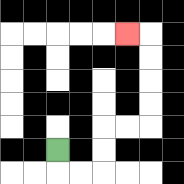{'start': '[2, 6]', 'end': '[5, 1]', 'path_directions': 'D,R,R,U,U,R,R,U,U,U,U,L', 'path_coordinates': '[[2, 6], [2, 7], [3, 7], [4, 7], [4, 6], [4, 5], [5, 5], [6, 5], [6, 4], [6, 3], [6, 2], [6, 1], [5, 1]]'}